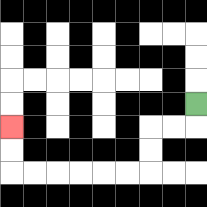{'start': '[8, 4]', 'end': '[0, 5]', 'path_directions': 'D,L,L,D,D,L,L,L,L,L,L,U,U', 'path_coordinates': '[[8, 4], [8, 5], [7, 5], [6, 5], [6, 6], [6, 7], [5, 7], [4, 7], [3, 7], [2, 7], [1, 7], [0, 7], [0, 6], [0, 5]]'}